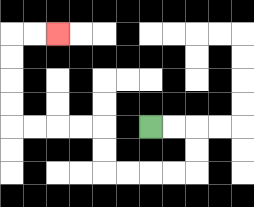{'start': '[6, 5]', 'end': '[2, 1]', 'path_directions': 'R,R,D,D,L,L,L,L,U,U,L,L,L,L,U,U,U,U,R,R', 'path_coordinates': '[[6, 5], [7, 5], [8, 5], [8, 6], [8, 7], [7, 7], [6, 7], [5, 7], [4, 7], [4, 6], [4, 5], [3, 5], [2, 5], [1, 5], [0, 5], [0, 4], [0, 3], [0, 2], [0, 1], [1, 1], [2, 1]]'}